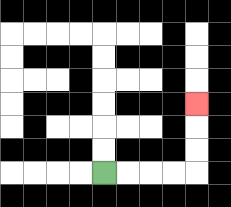{'start': '[4, 7]', 'end': '[8, 4]', 'path_directions': 'R,R,R,R,U,U,U', 'path_coordinates': '[[4, 7], [5, 7], [6, 7], [7, 7], [8, 7], [8, 6], [8, 5], [8, 4]]'}